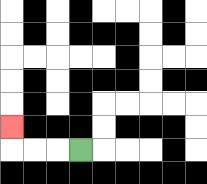{'start': '[3, 6]', 'end': '[0, 5]', 'path_directions': 'L,L,L,U', 'path_coordinates': '[[3, 6], [2, 6], [1, 6], [0, 6], [0, 5]]'}